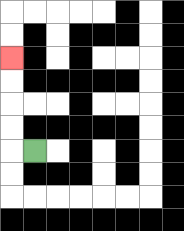{'start': '[1, 6]', 'end': '[0, 2]', 'path_directions': 'L,U,U,U,U', 'path_coordinates': '[[1, 6], [0, 6], [0, 5], [0, 4], [0, 3], [0, 2]]'}